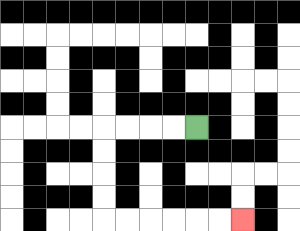{'start': '[8, 5]', 'end': '[10, 9]', 'path_directions': 'L,L,L,L,D,D,D,D,R,R,R,R,R,R', 'path_coordinates': '[[8, 5], [7, 5], [6, 5], [5, 5], [4, 5], [4, 6], [4, 7], [4, 8], [4, 9], [5, 9], [6, 9], [7, 9], [8, 9], [9, 9], [10, 9]]'}